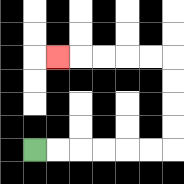{'start': '[1, 6]', 'end': '[2, 2]', 'path_directions': 'R,R,R,R,R,R,U,U,U,U,L,L,L,L,L', 'path_coordinates': '[[1, 6], [2, 6], [3, 6], [4, 6], [5, 6], [6, 6], [7, 6], [7, 5], [7, 4], [7, 3], [7, 2], [6, 2], [5, 2], [4, 2], [3, 2], [2, 2]]'}